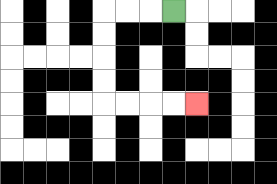{'start': '[7, 0]', 'end': '[8, 4]', 'path_directions': 'L,L,L,D,D,D,D,R,R,R,R', 'path_coordinates': '[[7, 0], [6, 0], [5, 0], [4, 0], [4, 1], [4, 2], [4, 3], [4, 4], [5, 4], [6, 4], [7, 4], [8, 4]]'}